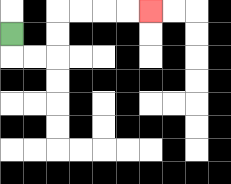{'start': '[0, 1]', 'end': '[6, 0]', 'path_directions': 'D,R,R,U,U,R,R,R,R', 'path_coordinates': '[[0, 1], [0, 2], [1, 2], [2, 2], [2, 1], [2, 0], [3, 0], [4, 0], [5, 0], [6, 0]]'}